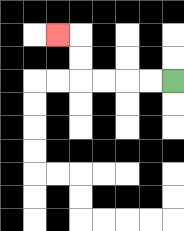{'start': '[7, 3]', 'end': '[2, 1]', 'path_directions': 'L,L,L,L,U,U,L', 'path_coordinates': '[[7, 3], [6, 3], [5, 3], [4, 3], [3, 3], [3, 2], [3, 1], [2, 1]]'}